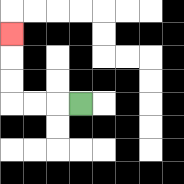{'start': '[3, 4]', 'end': '[0, 1]', 'path_directions': 'L,L,L,U,U,U', 'path_coordinates': '[[3, 4], [2, 4], [1, 4], [0, 4], [0, 3], [0, 2], [0, 1]]'}